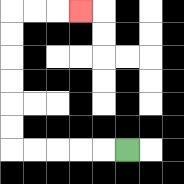{'start': '[5, 6]', 'end': '[3, 0]', 'path_directions': 'L,L,L,L,L,U,U,U,U,U,U,R,R,R', 'path_coordinates': '[[5, 6], [4, 6], [3, 6], [2, 6], [1, 6], [0, 6], [0, 5], [0, 4], [0, 3], [0, 2], [0, 1], [0, 0], [1, 0], [2, 0], [3, 0]]'}